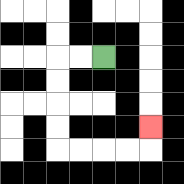{'start': '[4, 2]', 'end': '[6, 5]', 'path_directions': 'L,L,D,D,D,D,R,R,R,R,U', 'path_coordinates': '[[4, 2], [3, 2], [2, 2], [2, 3], [2, 4], [2, 5], [2, 6], [3, 6], [4, 6], [5, 6], [6, 6], [6, 5]]'}